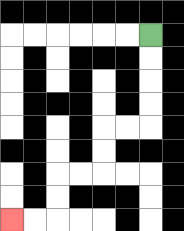{'start': '[6, 1]', 'end': '[0, 9]', 'path_directions': 'D,D,D,D,L,L,D,D,L,L,D,D,L,L', 'path_coordinates': '[[6, 1], [6, 2], [6, 3], [6, 4], [6, 5], [5, 5], [4, 5], [4, 6], [4, 7], [3, 7], [2, 7], [2, 8], [2, 9], [1, 9], [0, 9]]'}